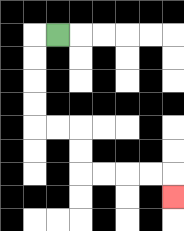{'start': '[2, 1]', 'end': '[7, 8]', 'path_directions': 'L,D,D,D,D,R,R,D,D,R,R,R,R,D', 'path_coordinates': '[[2, 1], [1, 1], [1, 2], [1, 3], [1, 4], [1, 5], [2, 5], [3, 5], [3, 6], [3, 7], [4, 7], [5, 7], [6, 7], [7, 7], [7, 8]]'}